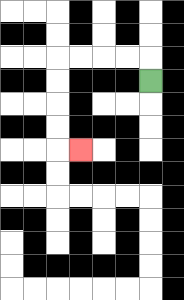{'start': '[6, 3]', 'end': '[3, 6]', 'path_directions': 'U,L,L,L,L,D,D,D,D,R', 'path_coordinates': '[[6, 3], [6, 2], [5, 2], [4, 2], [3, 2], [2, 2], [2, 3], [2, 4], [2, 5], [2, 6], [3, 6]]'}